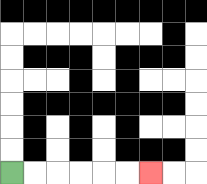{'start': '[0, 7]', 'end': '[6, 7]', 'path_directions': 'R,R,R,R,R,R', 'path_coordinates': '[[0, 7], [1, 7], [2, 7], [3, 7], [4, 7], [5, 7], [6, 7]]'}